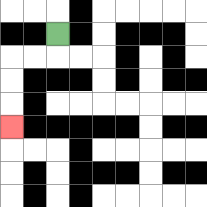{'start': '[2, 1]', 'end': '[0, 5]', 'path_directions': 'D,L,L,D,D,D', 'path_coordinates': '[[2, 1], [2, 2], [1, 2], [0, 2], [0, 3], [0, 4], [0, 5]]'}